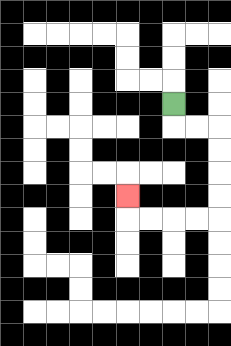{'start': '[7, 4]', 'end': '[5, 8]', 'path_directions': 'D,R,R,D,D,D,D,L,L,L,L,U', 'path_coordinates': '[[7, 4], [7, 5], [8, 5], [9, 5], [9, 6], [9, 7], [9, 8], [9, 9], [8, 9], [7, 9], [6, 9], [5, 9], [5, 8]]'}